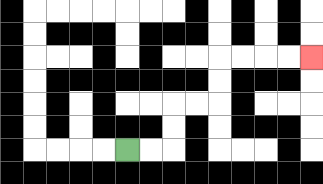{'start': '[5, 6]', 'end': '[13, 2]', 'path_directions': 'R,R,U,U,R,R,U,U,R,R,R,R', 'path_coordinates': '[[5, 6], [6, 6], [7, 6], [7, 5], [7, 4], [8, 4], [9, 4], [9, 3], [9, 2], [10, 2], [11, 2], [12, 2], [13, 2]]'}